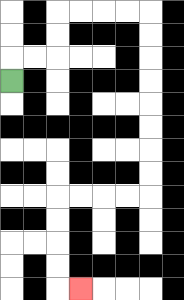{'start': '[0, 3]', 'end': '[3, 12]', 'path_directions': 'U,R,R,U,U,R,R,R,R,D,D,D,D,D,D,D,D,L,L,L,L,D,D,D,D,R', 'path_coordinates': '[[0, 3], [0, 2], [1, 2], [2, 2], [2, 1], [2, 0], [3, 0], [4, 0], [5, 0], [6, 0], [6, 1], [6, 2], [6, 3], [6, 4], [6, 5], [6, 6], [6, 7], [6, 8], [5, 8], [4, 8], [3, 8], [2, 8], [2, 9], [2, 10], [2, 11], [2, 12], [3, 12]]'}